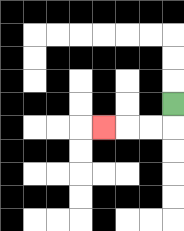{'start': '[7, 4]', 'end': '[4, 5]', 'path_directions': 'D,L,L,L', 'path_coordinates': '[[7, 4], [7, 5], [6, 5], [5, 5], [4, 5]]'}